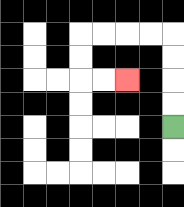{'start': '[7, 5]', 'end': '[5, 3]', 'path_directions': 'U,U,U,U,L,L,L,L,D,D,R,R', 'path_coordinates': '[[7, 5], [7, 4], [7, 3], [7, 2], [7, 1], [6, 1], [5, 1], [4, 1], [3, 1], [3, 2], [3, 3], [4, 3], [5, 3]]'}